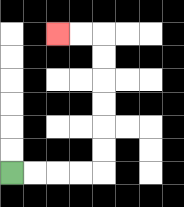{'start': '[0, 7]', 'end': '[2, 1]', 'path_directions': 'R,R,R,R,U,U,U,U,U,U,L,L', 'path_coordinates': '[[0, 7], [1, 7], [2, 7], [3, 7], [4, 7], [4, 6], [4, 5], [4, 4], [4, 3], [4, 2], [4, 1], [3, 1], [2, 1]]'}